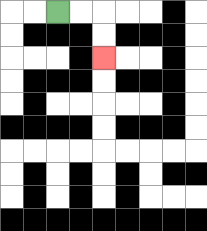{'start': '[2, 0]', 'end': '[4, 2]', 'path_directions': 'R,R,D,D', 'path_coordinates': '[[2, 0], [3, 0], [4, 0], [4, 1], [4, 2]]'}